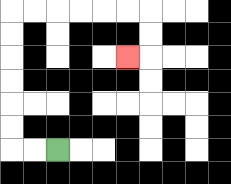{'start': '[2, 6]', 'end': '[5, 2]', 'path_directions': 'L,L,U,U,U,U,U,U,R,R,R,R,R,R,D,D,L', 'path_coordinates': '[[2, 6], [1, 6], [0, 6], [0, 5], [0, 4], [0, 3], [0, 2], [0, 1], [0, 0], [1, 0], [2, 0], [3, 0], [4, 0], [5, 0], [6, 0], [6, 1], [6, 2], [5, 2]]'}